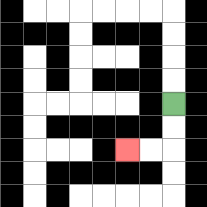{'start': '[7, 4]', 'end': '[5, 6]', 'path_directions': 'D,D,L,L', 'path_coordinates': '[[7, 4], [7, 5], [7, 6], [6, 6], [5, 6]]'}